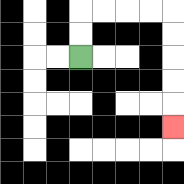{'start': '[3, 2]', 'end': '[7, 5]', 'path_directions': 'U,U,R,R,R,R,D,D,D,D,D', 'path_coordinates': '[[3, 2], [3, 1], [3, 0], [4, 0], [5, 0], [6, 0], [7, 0], [7, 1], [7, 2], [7, 3], [7, 4], [7, 5]]'}